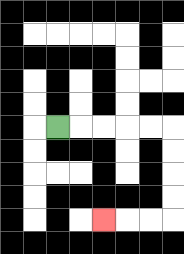{'start': '[2, 5]', 'end': '[4, 9]', 'path_directions': 'R,R,R,R,R,D,D,D,D,L,L,L', 'path_coordinates': '[[2, 5], [3, 5], [4, 5], [5, 5], [6, 5], [7, 5], [7, 6], [7, 7], [7, 8], [7, 9], [6, 9], [5, 9], [4, 9]]'}